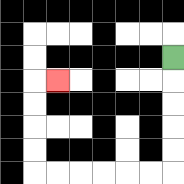{'start': '[7, 2]', 'end': '[2, 3]', 'path_directions': 'D,D,D,D,D,L,L,L,L,L,L,U,U,U,U,R', 'path_coordinates': '[[7, 2], [7, 3], [7, 4], [7, 5], [7, 6], [7, 7], [6, 7], [5, 7], [4, 7], [3, 7], [2, 7], [1, 7], [1, 6], [1, 5], [1, 4], [1, 3], [2, 3]]'}